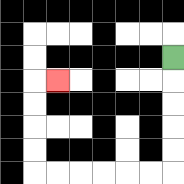{'start': '[7, 2]', 'end': '[2, 3]', 'path_directions': 'D,D,D,D,D,L,L,L,L,L,L,U,U,U,U,R', 'path_coordinates': '[[7, 2], [7, 3], [7, 4], [7, 5], [7, 6], [7, 7], [6, 7], [5, 7], [4, 7], [3, 7], [2, 7], [1, 7], [1, 6], [1, 5], [1, 4], [1, 3], [2, 3]]'}